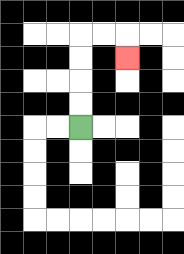{'start': '[3, 5]', 'end': '[5, 2]', 'path_directions': 'U,U,U,U,R,R,D', 'path_coordinates': '[[3, 5], [3, 4], [3, 3], [3, 2], [3, 1], [4, 1], [5, 1], [5, 2]]'}